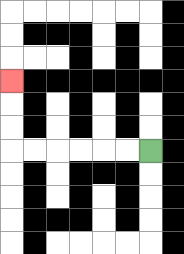{'start': '[6, 6]', 'end': '[0, 3]', 'path_directions': 'L,L,L,L,L,L,U,U,U', 'path_coordinates': '[[6, 6], [5, 6], [4, 6], [3, 6], [2, 6], [1, 6], [0, 6], [0, 5], [0, 4], [0, 3]]'}